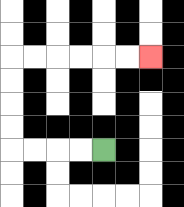{'start': '[4, 6]', 'end': '[6, 2]', 'path_directions': 'L,L,L,L,U,U,U,U,R,R,R,R,R,R', 'path_coordinates': '[[4, 6], [3, 6], [2, 6], [1, 6], [0, 6], [0, 5], [0, 4], [0, 3], [0, 2], [1, 2], [2, 2], [3, 2], [4, 2], [5, 2], [6, 2]]'}